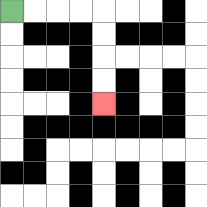{'start': '[0, 0]', 'end': '[4, 4]', 'path_directions': 'R,R,R,R,D,D,D,D', 'path_coordinates': '[[0, 0], [1, 0], [2, 0], [3, 0], [4, 0], [4, 1], [4, 2], [4, 3], [4, 4]]'}